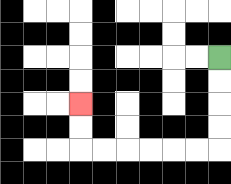{'start': '[9, 2]', 'end': '[3, 4]', 'path_directions': 'D,D,D,D,L,L,L,L,L,L,U,U', 'path_coordinates': '[[9, 2], [9, 3], [9, 4], [9, 5], [9, 6], [8, 6], [7, 6], [6, 6], [5, 6], [4, 6], [3, 6], [3, 5], [3, 4]]'}